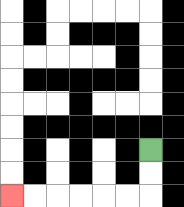{'start': '[6, 6]', 'end': '[0, 8]', 'path_directions': 'D,D,L,L,L,L,L,L', 'path_coordinates': '[[6, 6], [6, 7], [6, 8], [5, 8], [4, 8], [3, 8], [2, 8], [1, 8], [0, 8]]'}